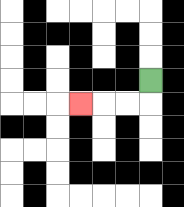{'start': '[6, 3]', 'end': '[3, 4]', 'path_directions': 'D,L,L,L', 'path_coordinates': '[[6, 3], [6, 4], [5, 4], [4, 4], [3, 4]]'}